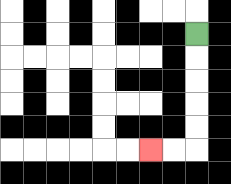{'start': '[8, 1]', 'end': '[6, 6]', 'path_directions': 'D,D,D,D,D,L,L', 'path_coordinates': '[[8, 1], [8, 2], [8, 3], [8, 4], [8, 5], [8, 6], [7, 6], [6, 6]]'}